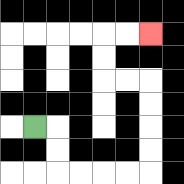{'start': '[1, 5]', 'end': '[6, 1]', 'path_directions': 'R,D,D,R,R,R,R,U,U,U,U,L,L,U,U,R,R', 'path_coordinates': '[[1, 5], [2, 5], [2, 6], [2, 7], [3, 7], [4, 7], [5, 7], [6, 7], [6, 6], [6, 5], [6, 4], [6, 3], [5, 3], [4, 3], [4, 2], [4, 1], [5, 1], [6, 1]]'}